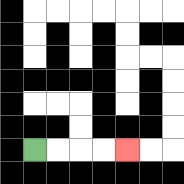{'start': '[1, 6]', 'end': '[5, 6]', 'path_directions': 'R,R,R,R', 'path_coordinates': '[[1, 6], [2, 6], [3, 6], [4, 6], [5, 6]]'}